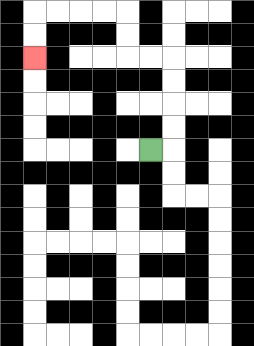{'start': '[6, 6]', 'end': '[1, 2]', 'path_directions': 'R,U,U,U,U,L,L,U,U,L,L,L,L,D,D', 'path_coordinates': '[[6, 6], [7, 6], [7, 5], [7, 4], [7, 3], [7, 2], [6, 2], [5, 2], [5, 1], [5, 0], [4, 0], [3, 0], [2, 0], [1, 0], [1, 1], [1, 2]]'}